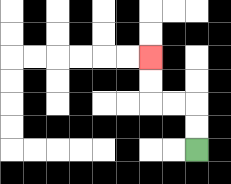{'start': '[8, 6]', 'end': '[6, 2]', 'path_directions': 'U,U,L,L,U,U', 'path_coordinates': '[[8, 6], [8, 5], [8, 4], [7, 4], [6, 4], [6, 3], [6, 2]]'}